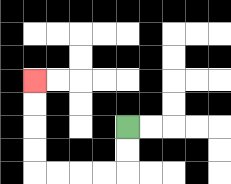{'start': '[5, 5]', 'end': '[1, 3]', 'path_directions': 'D,D,L,L,L,L,U,U,U,U', 'path_coordinates': '[[5, 5], [5, 6], [5, 7], [4, 7], [3, 7], [2, 7], [1, 7], [1, 6], [1, 5], [1, 4], [1, 3]]'}